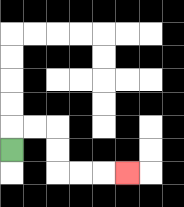{'start': '[0, 6]', 'end': '[5, 7]', 'path_directions': 'U,R,R,D,D,R,R,R', 'path_coordinates': '[[0, 6], [0, 5], [1, 5], [2, 5], [2, 6], [2, 7], [3, 7], [4, 7], [5, 7]]'}